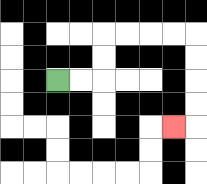{'start': '[2, 3]', 'end': '[7, 5]', 'path_directions': 'R,R,U,U,R,R,R,R,D,D,D,D,L', 'path_coordinates': '[[2, 3], [3, 3], [4, 3], [4, 2], [4, 1], [5, 1], [6, 1], [7, 1], [8, 1], [8, 2], [8, 3], [8, 4], [8, 5], [7, 5]]'}